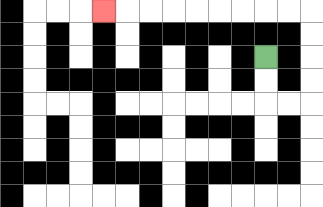{'start': '[11, 2]', 'end': '[4, 0]', 'path_directions': 'D,D,R,R,U,U,U,U,L,L,L,L,L,L,L,L,L', 'path_coordinates': '[[11, 2], [11, 3], [11, 4], [12, 4], [13, 4], [13, 3], [13, 2], [13, 1], [13, 0], [12, 0], [11, 0], [10, 0], [9, 0], [8, 0], [7, 0], [6, 0], [5, 0], [4, 0]]'}